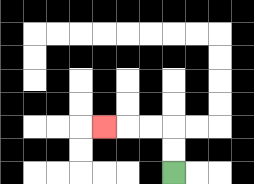{'start': '[7, 7]', 'end': '[4, 5]', 'path_directions': 'U,U,L,L,L', 'path_coordinates': '[[7, 7], [7, 6], [7, 5], [6, 5], [5, 5], [4, 5]]'}